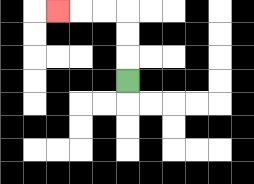{'start': '[5, 3]', 'end': '[2, 0]', 'path_directions': 'U,U,U,L,L,L', 'path_coordinates': '[[5, 3], [5, 2], [5, 1], [5, 0], [4, 0], [3, 0], [2, 0]]'}